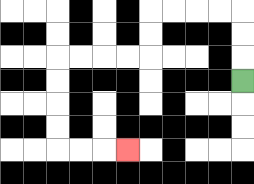{'start': '[10, 3]', 'end': '[5, 6]', 'path_directions': 'U,U,U,L,L,L,L,D,D,L,L,L,L,D,D,D,D,R,R,R', 'path_coordinates': '[[10, 3], [10, 2], [10, 1], [10, 0], [9, 0], [8, 0], [7, 0], [6, 0], [6, 1], [6, 2], [5, 2], [4, 2], [3, 2], [2, 2], [2, 3], [2, 4], [2, 5], [2, 6], [3, 6], [4, 6], [5, 6]]'}